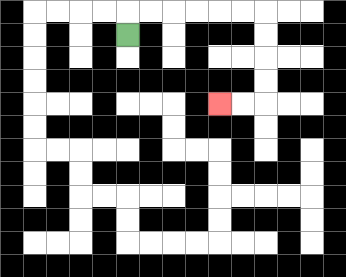{'start': '[5, 1]', 'end': '[9, 4]', 'path_directions': 'U,R,R,R,R,R,R,D,D,D,D,L,L', 'path_coordinates': '[[5, 1], [5, 0], [6, 0], [7, 0], [8, 0], [9, 0], [10, 0], [11, 0], [11, 1], [11, 2], [11, 3], [11, 4], [10, 4], [9, 4]]'}